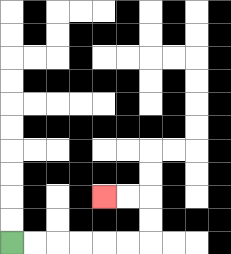{'start': '[0, 10]', 'end': '[4, 8]', 'path_directions': 'R,R,R,R,R,R,U,U,L,L', 'path_coordinates': '[[0, 10], [1, 10], [2, 10], [3, 10], [4, 10], [5, 10], [6, 10], [6, 9], [6, 8], [5, 8], [4, 8]]'}